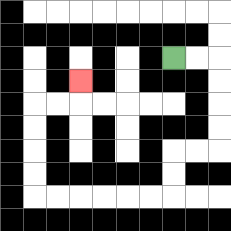{'start': '[7, 2]', 'end': '[3, 3]', 'path_directions': 'R,R,D,D,D,D,L,L,D,D,L,L,L,L,L,L,U,U,U,U,R,R,U', 'path_coordinates': '[[7, 2], [8, 2], [9, 2], [9, 3], [9, 4], [9, 5], [9, 6], [8, 6], [7, 6], [7, 7], [7, 8], [6, 8], [5, 8], [4, 8], [3, 8], [2, 8], [1, 8], [1, 7], [1, 6], [1, 5], [1, 4], [2, 4], [3, 4], [3, 3]]'}